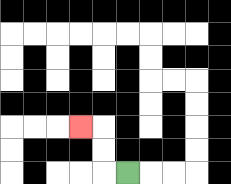{'start': '[5, 7]', 'end': '[3, 5]', 'path_directions': 'L,U,U,L', 'path_coordinates': '[[5, 7], [4, 7], [4, 6], [4, 5], [3, 5]]'}